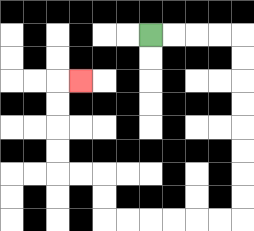{'start': '[6, 1]', 'end': '[3, 3]', 'path_directions': 'R,R,R,R,D,D,D,D,D,D,D,D,L,L,L,L,L,L,U,U,L,L,U,U,U,U,R', 'path_coordinates': '[[6, 1], [7, 1], [8, 1], [9, 1], [10, 1], [10, 2], [10, 3], [10, 4], [10, 5], [10, 6], [10, 7], [10, 8], [10, 9], [9, 9], [8, 9], [7, 9], [6, 9], [5, 9], [4, 9], [4, 8], [4, 7], [3, 7], [2, 7], [2, 6], [2, 5], [2, 4], [2, 3], [3, 3]]'}